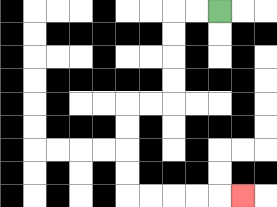{'start': '[9, 0]', 'end': '[10, 8]', 'path_directions': 'L,L,D,D,D,D,L,L,D,D,D,D,R,R,R,R,R', 'path_coordinates': '[[9, 0], [8, 0], [7, 0], [7, 1], [7, 2], [7, 3], [7, 4], [6, 4], [5, 4], [5, 5], [5, 6], [5, 7], [5, 8], [6, 8], [7, 8], [8, 8], [9, 8], [10, 8]]'}